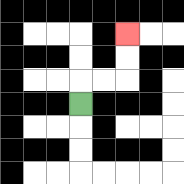{'start': '[3, 4]', 'end': '[5, 1]', 'path_directions': 'U,R,R,U,U', 'path_coordinates': '[[3, 4], [3, 3], [4, 3], [5, 3], [5, 2], [5, 1]]'}